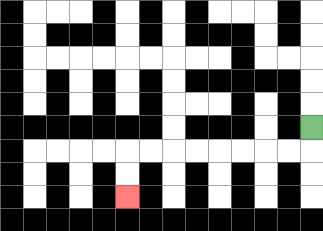{'start': '[13, 5]', 'end': '[5, 8]', 'path_directions': 'D,L,L,L,L,L,L,L,L,D,D', 'path_coordinates': '[[13, 5], [13, 6], [12, 6], [11, 6], [10, 6], [9, 6], [8, 6], [7, 6], [6, 6], [5, 6], [5, 7], [5, 8]]'}